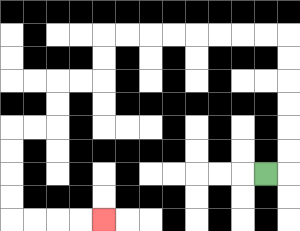{'start': '[11, 7]', 'end': '[4, 9]', 'path_directions': 'R,U,U,U,U,U,U,L,L,L,L,L,L,L,L,D,D,L,L,D,D,L,L,D,D,D,D,R,R,R,R', 'path_coordinates': '[[11, 7], [12, 7], [12, 6], [12, 5], [12, 4], [12, 3], [12, 2], [12, 1], [11, 1], [10, 1], [9, 1], [8, 1], [7, 1], [6, 1], [5, 1], [4, 1], [4, 2], [4, 3], [3, 3], [2, 3], [2, 4], [2, 5], [1, 5], [0, 5], [0, 6], [0, 7], [0, 8], [0, 9], [1, 9], [2, 9], [3, 9], [4, 9]]'}